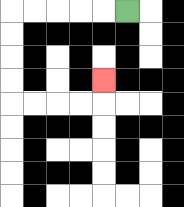{'start': '[5, 0]', 'end': '[4, 3]', 'path_directions': 'L,L,L,L,L,D,D,D,D,R,R,R,R,U', 'path_coordinates': '[[5, 0], [4, 0], [3, 0], [2, 0], [1, 0], [0, 0], [0, 1], [0, 2], [0, 3], [0, 4], [1, 4], [2, 4], [3, 4], [4, 4], [4, 3]]'}